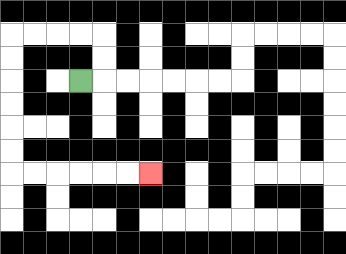{'start': '[3, 3]', 'end': '[6, 7]', 'path_directions': 'R,U,U,L,L,L,L,D,D,D,D,D,D,R,R,R,R,R,R', 'path_coordinates': '[[3, 3], [4, 3], [4, 2], [4, 1], [3, 1], [2, 1], [1, 1], [0, 1], [0, 2], [0, 3], [0, 4], [0, 5], [0, 6], [0, 7], [1, 7], [2, 7], [3, 7], [4, 7], [5, 7], [6, 7]]'}